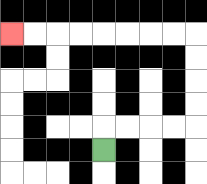{'start': '[4, 6]', 'end': '[0, 1]', 'path_directions': 'U,R,R,R,R,U,U,U,U,L,L,L,L,L,L,L,L', 'path_coordinates': '[[4, 6], [4, 5], [5, 5], [6, 5], [7, 5], [8, 5], [8, 4], [8, 3], [8, 2], [8, 1], [7, 1], [6, 1], [5, 1], [4, 1], [3, 1], [2, 1], [1, 1], [0, 1]]'}